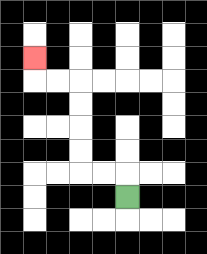{'start': '[5, 8]', 'end': '[1, 2]', 'path_directions': 'U,L,L,U,U,U,U,L,L,U', 'path_coordinates': '[[5, 8], [5, 7], [4, 7], [3, 7], [3, 6], [3, 5], [3, 4], [3, 3], [2, 3], [1, 3], [1, 2]]'}